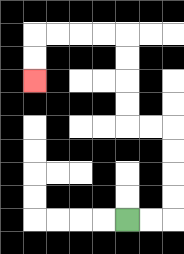{'start': '[5, 9]', 'end': '[1, 3]', 'path_directions': 'R,R,U,U,U,U,L,L,U,U,U,U,L,L,L,L,D,D', 'path_coordinates': '[[5, 9], [6, 9], [7, 9], [7, 8], [7, 7], [7, 6], [7, 5], [6, 5], [5, 5], [5, 4], [5, 3], [5, 2], [5, 1], [4, 1], [3, 1], [2, 1], [1, 1], [1, 2], [1, 3]]'}